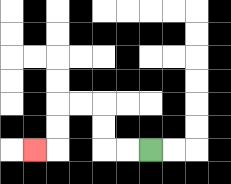{'start': '[6, 6]', 'end': '[1, 6]', 'path_directions': 'L,L,U,U,L,L,D,D,L', 'path_coordinates': '[[6, 6], [5, 6], [4, 6], [4, 5], [4, 4], [3, 4], [2, 4], [2, 5], [2, 6], [1, 6]]'}